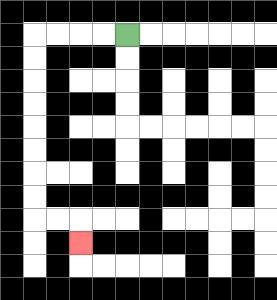{'start': '[5, 1]', 'end': '[3, 10]', 'path_directions': 'L,L,L,L,D,D,D,D,D,D,D,D,R,R,D', 'path_coordinates': '[[5, 1], [4, 1], [3, 1], [2, 1], [1, 1], [1, 2], [1, 3], [1, 4], [1, 5], [1, 6], [1, 7], [1, 8], [1, 9], [2, 9], [3, 9], [3, 10]]'}